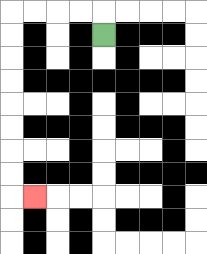{'start': '[4, 1]', 'end': '[1, 8]', 'path_directions': 'U,L,L,L,L,D,D,D,D,D,D,D,D,R', 'path_coordinates': '[[4, 1], [4, 0], [3, 0], [2, 0], [1, 0], [0, 0], [0, 1], [0, 2], [0, 3], [0, 4], [0, 5], [0, 6], [0, 7], [0, 8], [1, 8]]'}